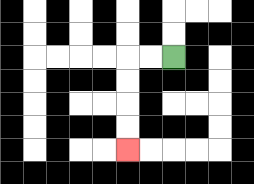{'start': '[7, 2]', 'end': '[5, 6]', 'path_directions': 'L,L,D,D,D,D', 'path_coordinates': '[[7, 2], [6, 2], [5, 2], [5, 3], [5, 4], [5, 5], [5, 6]]'}